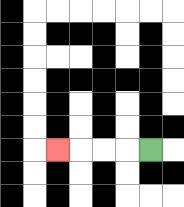{'start': '[6, 6]', 'end': '[2, 6]', 'path_directions': 'L,L,L,L', 'path_coordinates': '[[6, 6], [5, 6], [4, 6], [3, 6], [2, 6]]'}